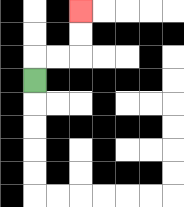{'start': '[1, 3]', 'end': '[3, 0]', 'path_directions': 'U,R,R,U,U', 'path_coordinates': '[[1, 3], [1, 2], [2, 2], [3, 2], [3, 1], [3, 0]]'}